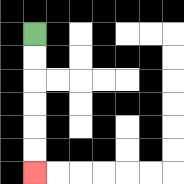{'start': '[1, 1]', 'end': '[1, 7]', 'path_directions': 'D,D,D,D,D,D', 'path_coordinates': '[[1, 1], [1, 2], [1, 3], [1, 4], [1, 5], [1, 6], [1, 7]]'}